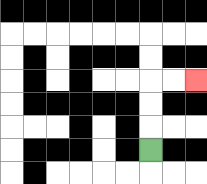{'start': '[6, 6]', 'end': '[8, 3]', 'path_directions': 'U,U,U,R,R', 'path_coordinates': '[[6, 6], [6, 5], [6, 4], [6, 3], [7, 3], [8, 3]]'}